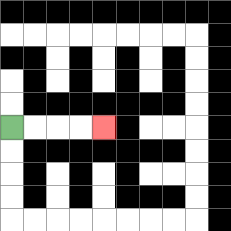{'start': '[0, 5]', 'end': '[4, 5]', 'path_directions': 'R,R,R,R', 'path_coordinates': '[[0, 5], [1, 5], [2, 5], [3, 5], [4, 5]]'}